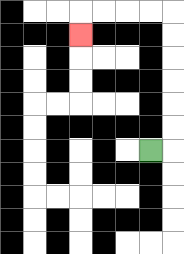{'start': '[6, 6]', 'end': '[3, 1]', 'path_directions': 'R,U,U,U,U,U,U,L,L,L,L,D', 'path_coordinates': '[[6, 6], [7, 6], [7, 5], [7, 4], [7, 3], [7, 2], [7, 1], [7, 0], [6, 0], [5, 0], [4, 0], [3, 0], [3, 1]]'}